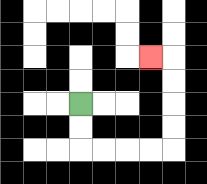{'start': '[3, 4]', 'end': '[6, 2]', 'path_directions': 'D,D,R,R,R,R,U,U,U,U,L', 'path_coordinates': '[[3, 4], [3, 5], [3, 6], [4, 6], [5, 6], [6, 6], [7, 6], [7, 5], [7, 4], [7, 3], [7, 2], [6, 2]]'}